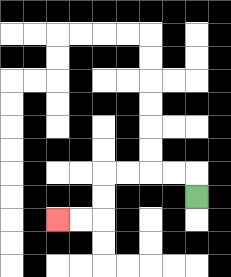{'start': '[8, 8]', 'end': '[2, 9]', 'path_directions': 'U,L,L,L,L,D,D,L,L', 'path_coordinates': '[[8, 8], [8, 7], [7, 7], [6, 7], [5, 7], [4, 7], [4, 8], [4, 9], [3, 9], [2, 9]]'}